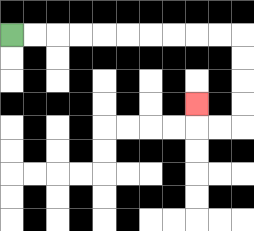{'start': '[0, 1]', 'end': '[8, 4]', 'path_directions': 'R,R,R,R,R,R,R,R,R,R,D,D,D,D,L,L,U', 'path_coordinates': '[[0, 1], [1, 1], [2, 1], [3, 1], [4, 1], [5, 1], [6, 1], [7, 1], [8, 1], [9, 1], [10, 1], [10, 2], [10, 3], [10, 4], [10, 5], [9, 5], [8, 5], [8, 4]]'}